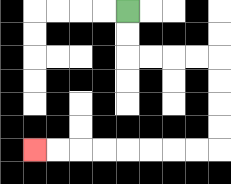{'start': '[5, 0]', 'end': '[1, 6]', 'path_directions': 'D,D,R,R,R,R,D,D,D,D,L,L,L,L,L,L,L,L', 'path_coordinates': '[[5, 0], [5, 1], [5, 2], [6, 2], [7, 2], [8, 2], [9, 2], [9, 3], [9, 4], [9, 5], [9, 6], [8, 6], [7, 6], [6, 6], [5, 6], [4, 6], [3, 6], [2, 6], [1, 6]]'}